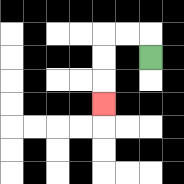{'start': '[6, 2]', 'end': '[4, 4]', 'path_directions': 'U,L,L,D,D,D', 'path_coordinates': '[[6, 2], [6, 1], [5, 1], [4, 1], [4, 2], [4, 3], [4, 4]]'}